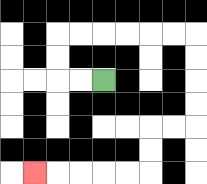{'start': '[4, 3]', 'end': '[1, 7]', 'path_directions': 'L,L,U,U,R,R,R,R,R,R,D,D,D,D,L,L,D,D,L,L,L,L,L', 'path_coordinates': '[[4, 3], [3, 3], [2, 3], [2, 2], [2, 1], [3, 1], [4, 1], [5, 1], [6, 1], [7, 1], [8, 1], [8, 2], [8, 3], [8, 4], [8, 5], [7, 5], [6, 5], [6, 6], [6, 7], [5, 7], [4, 7], [3, 7], [2, 7], [1, 7]]'}